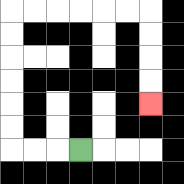{'start': '[3, 6]', 'end': '[6, 4]', 'path_directions': 'L,L,L,U,U,U,U,U,U,R,R,R,R,R,R,D,D,D,D', 'path_coordinates': '[[3, 6], [2, 6], [1, 6], [0, 6], [0, 5], [0, 4], [0, 3], [0, 2], [0, 1], [0, 0], [1, 0], [2, 0], [3, 0], [4, 0], [5, 0], [6, 0], [6, 1], [6, 2], [6, 3], [6, 4]]'}